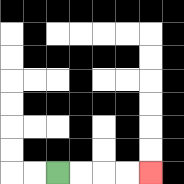{'start': '[2, 7]', 'end': '[6, 7]', 'path_directions': 'R,R,R,R', 'path_coordinates': '[[2, 7], [3, 7], [4, 7], [5, 7], [6, 7]]'}